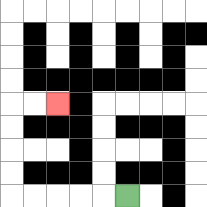{'start': '[5, 8]', 'end': '[2, 4]', 'path_directions': 'L,L,L,L,L,U,U,U,U,R,R', 'path_coordinates': '[[5, 8], [4, 8], [3, 8], [2, 8], [1, 8], [0, 8], [0, 7], [0, 6], [0, 5], [0, 4], [1, 4], [2, 4]]'}